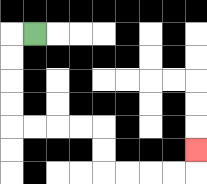{'start': '[1, 1]', 'end': '[8, 6]', 'path_directions': 'L,D,D,D,D,R,R,R,R,D,D,R,R,R,R,U', 'path_coordinates': '[[1, 1], [0, 1], [0, 2], [0, 3], [0, 4], [0, 5], [1, 5], [2, 5], [3, 5], [4, 5], [4, 6], [4, 7], [5, 7], [6, 7], [7, 7], [8, 7], [8, 6]]'}